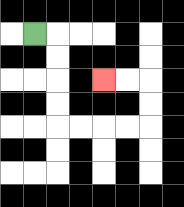{'start': '[1, 1]', 'end': '[4, 3]', 'path_directions': 'R,D,D,D,D,R,R,R,R,U,U,L,L', 'path_coordinates': '[[1, 1], [2, 1], [2, 2], [2, 3], [2, 4], [2, 5], [3, 5], [4, 5], [5, 5], [6, 5], [6, 4], [6, 3], [5, 3], [4, 3]]'}